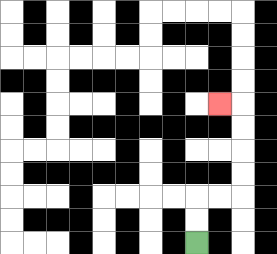{'start': '[8, 10]', 'end': '[9, 4]', 'path_directions': 'U,U,R,R,U,U,U,U,L', 'path_coordinates': '[[8, 10], [8, 9], [8, 8], [9, 8], [10, 8], [10, 7], [10, 6], [10, 5], [10, 4], [9, 4]]'}